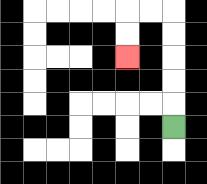{'start': '[7, 5]', 'end': '[5, 2]', 'path_directions': 'U,U,U,U,U,L,L,D,D', 'path_coordinates': '[[7, 5], [7, 4], [7, 3], [7, 2], [7, 1], [7, 0], [6, 0], [5, 0], [5, 1], [5, 2]]'}